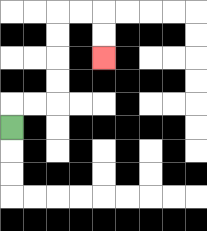{'start': '[0, 5]', 'end': '[4, 2]', 'path_directions': 'U,R,R,U,U,U,U,R,R,D,D', 'path_coordinates': '[[0, 5], [0, 4], [1, 4], [2, 4], [2, 3], [2, 2], [2, 1], [2, 0], [3, 0], [4, 0], [4, 1], [4, 2]]'}